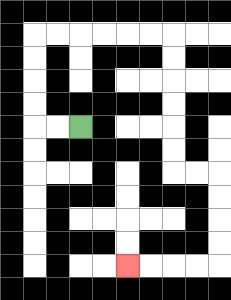{'start': '[3, 5]', 'end': '[5, 11]', 'path_directions': 'L,L,U,U,U,U,R,R,R,R,R,R,D,D,D,D,D,D,R,R,D,D,D,D,L,L,L,L', 'path_coordinates': '[[3, 5], [2, 5], [1, 5], [1, 4], [1, 3], [1, 2], [1, 1], [2, 1], [3, 1], [4, 1], [5, 1], [6, 1], [7, 1], [7, 2], [7, 3], [7, 4], [7, 5], [7, 6], [7, 7], [8, 7], [9, 7], [9, 8], [9, 9], [9, 10], [9, 11], [8, 11], [7, 11], [6, 11], [5, 11]]'}